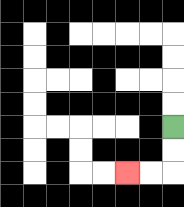{'start': '[7, 5]', 'end': '[5, 7]', 'path_directions': 'D,D,L,L', 'path_coordinates': '[[7, 5], [7, 6], [7, 7], [6, 7], [5, 7]]'}